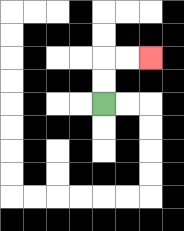{'start': '[4, 4]', 'end': '[6, 2]', 'path_directions': 'U,U,R,R', 'path_coordinates': '[[4, 4], [4, 3], [4, 2], [5, 2], [6, 2]]'}